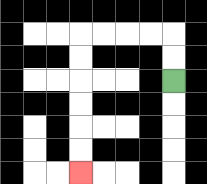{'start': '[7, 3]', 'end': '[3, 7]', 'path_directions': 'U,U,L,L,L,L,D,D,D,D,D,D', 'path_coordinates': '[[7, 3], [7, 2], [7, 1], [6, 1], [5, 1], [4, 1], [3, 1], [3, 2], [3, 3], [3, 4], [3, 5], [3, 6], [3, 7]]'}